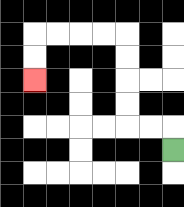{'start': '[7, 6]', 'end': '[1, 3]', 'path_directions': 'U,L,L,U,U,U,U,L,L,L,L,D,D', 'path_coordinates': '[[7, 6], [7, 5], [6, 5], [5, 5], [5, 4], [5, 3], [5, 2], [5, 1], [4, 1], [3, 1], [2, 1], [1, 1], [1, 2], [1, 3]]'}